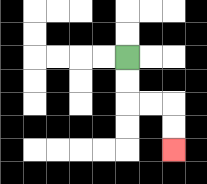{'start': '[5, 2]', 'end': '[7, 6]', 'path_directions': 'D,D,R,R,D,D', 'path_coordinates': '[[5, 2], [5, 3], [5, 4], [6, 4], [7, 4], [7, 5], [7, 6]]'}